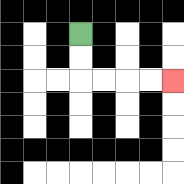{'start': '[3, 1]', 'end': '[7, 3]', 'path_directions': 'D,D,R,R,R,R', 'path_coordinates': '[[3, 1], [3, 2], [3, 3], [4, 3], [5, 3], [6, 3], [7, 3]]'}